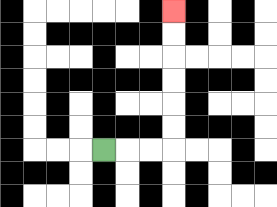{'start': '[4, 6]', 'end': '[7, 0]', 'path_directions': 'R,R,R,U,U,U,U,U,U', 'path_coordinates': '[[4, 6], [5, 6], [6, 6], [7, 6], [7, 5], [7, 4], [7, 3], [7, 2], [7, 1], [7, 0]]'}